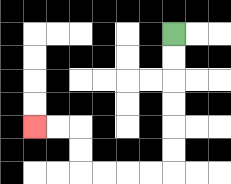{'start': '[7, 1]', 'end': '[1, 5]', 'path_directions': 'D,D,D,D,D,D,L,L,L,L,U,U,L,L', 'path_coordinates': '[[7, 1], [7, 2], [7, 3], [7, 4], [7, 5], [7, 6], [7, 7], [6, 7], [5, 7], [4, 7], [3, 7], [3, 6], [3, 5], [2, 5], [1, 5]]'}